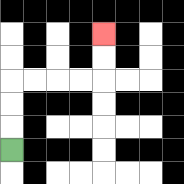{'start': '[0, 6]', 'end': '[4, 1]', 'path_directions': 'U,U,U,R,R,R,R,U,U', 'path_coordinates': '[[0, 6], [0, 5], [0, 4], [0, 3], [1, 3], [2, 3], [3, 3], [4, 3], [4, 2], [4, 1]]'}